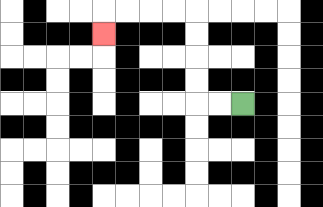{'start': '[10, 4]', 'end': '[4, 1]', 'path_directions': 'L,L,U,U,U,U,L,L,L,L,D', 'path_coordinates': '[[10, 4], [9, 4], [8, 4], [8, 3], [8, 2], [8, 1], [8, 0], [7, 0], [6, 0], [5, 0], [4, 0], [4, 1]]'}